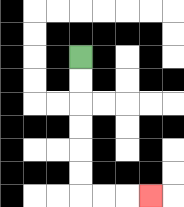{'start': '[3, 2]', 'end': '[6, 8]', 'path_directions': 'D,D,D,D,D,D,R,R,R', 'path_coordinates': '[[3, 2], [3, 3], [3, 4], [3, 5], [3, 6], [3, 7], [3, 8], [4, 8], [5, 8], [6, 8]]'}